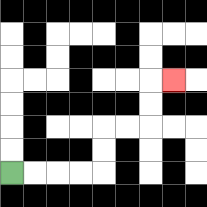{'start': '[0, 7]', 'end': '[7, 3]', 'path_directions': 'R,R,R,R,U,U,R,R,U,U,R', 'path_coordinates': '[[0, 7], [1, 7], [2, 7], [3, 7], [4, 7], [4, 6], [4, 5], [5, 5], [6, 5], [6, 4], [6, 3], [7, 3]]'}